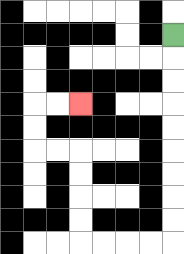{'start': '[7, 1]', 'end': '[3, 4]', 'path_directions': 'D,D,D,D,D,D,D,D,D,L,L,L,L,U,U,U,U,L,L,U,U,R,R', 'path_coordinates': '[[7, 1], [7, 2], [7, 3], [7, 4], [7, 5], [7, 6], [7, 7], [7, 8], [7, 9], [7, 10], [6, 10], [5, 10], [4, 10], [3, 10], [3, 9], [3, 8], [3, 7], [3, 6], [2, 6], [1, 6], [1, 5], [1, 4], [2, 4], [3, 4]]'}